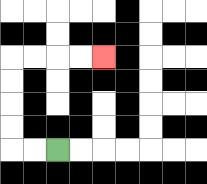{'start': '[2, 6]', 'end': '[4, 2]', 'path_directions': 'L,L,U,U,U,U,R,R,R,R', 'path_coordinates': '[[2, 6], [1, 6], [0, 6], [0, 5], [0, 4], [0, 3], [0, 2], [1, 2], [2, 2], [3, 2], [4, 2]]'}